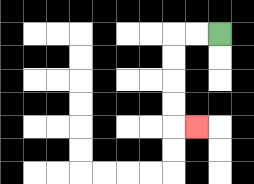{'start': '[9, 1]', 'end': '[8, 5]', 'path_directions': 'L,L,D,D,D,D,R', 'path_coordinates': '[[9, 1], [8, 1], [7, 1], [7, 2], [7, 3], [7, 4], [7, 5], [8, 5]]'}